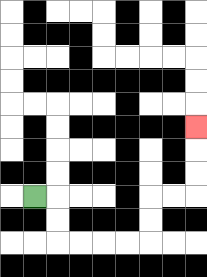{'start': '[1, 8]', 'end': '[8, 5]', 'path_directions': 'R,D,D,R,R,R,R,U,U,R,R,U,U,U', 'path_coordinates': '[[1, 8], [2, 8], [2, 9], [2, 10], [3, 10], [4, 10], [5, 10], [6, 10], [6, 9], [6, 8], [7, 8], [8, 8], [8, 7], [8, 6], [8, 5]]'}